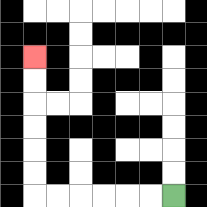{'start': '[7, 8]', 'end': '[1, 2]', 'path_directions': 'L,L,L,L,L,L,U,U,U,U,U,U', 'path_coordinates': '[[7, 8], [6, 8], [5, 8], [4, 8], [3, 8], [2, 8], [1, 8], [1, 7], [1, 6], [1, 5], [1, 4], [1, 3], [1, 2]]'}